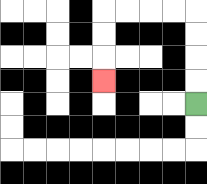{'start': '[8, 4]', 'end': '[4, 3]', 'path_directions': 'U,U,U,U,L,L,L,L,D,D,D', 'path_coordinates': '[[8, 4], [8, 3], [8, 2], [8, 1], [8, 0], [7, 0], [6, 0], [5, 0], [4, 0], [4, 1], [4, 2], [4, 3]]'}